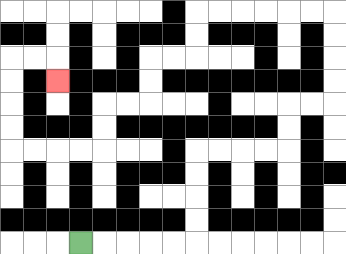{'start': '[3, 10]', 'end': '[2, 3]', 'path_directions': 'R,R,R,R,R,U,U,U,U,R,R,R,R,U,U,R,R,U,U,U,U,L,L,L,L,L,L,D,D,L,L,D,D,L,L,D,D,L,L,L,L,U,U,U,U,R,R,D', 'path_coordinates': '[[3, 10], [4, 10], [5, 10], [6, 10], [7, 10], [8, 10], [8, 9], [8, 8], [8, 7], [8, 6], [9, 6], [10, 6], [11, 6], [12, 6], [12, 5], [12, 4], [13, 4], [14, 4], [14, 3], [14, 2], [14, 1], [14, 0], [13, 0], [12, 0], [11, 0], [10, 0], [9, 0], [8, 0], [8, 1], [8, 2], [7, 2], [6, 2], [6, 3], [6, 4], [5, 4], [4, 4], [4, 5], [4, 6], [3, 6], [2, 6], [1, 6], [0, 6], [0, 5], [0, 4], [0, 3], [0, 2], [1, 2], [2, 2], [2, 3]]'}